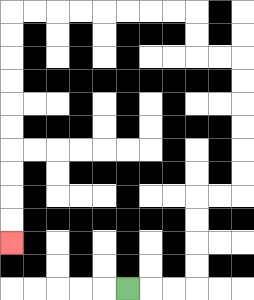{'start': '[5, 12]', 'end': '[0, 10]', 'path_directions': 'R,R,R,U,U,U,U,R,R,U,U,U,U,U,U,L,L,U,U,L,L,L,L,L,L,L,L,D,D,D,D,D,D,D,D,D,D', 'path_coordinates': '[[5, 12], [6, 12], [7, 12], [8, 12], [8, 11], [8, 10], [8, 9], [8, 8], [9, 8], [10, 8], [10, 7], [10, 6], [10, 5], [10, 4], [10, 3], [10, 2], [9, 2], [8, 2], [8, 1], [8, 0], [7, 0], [6, 0], [5, 0], [4, 0], [3, 0], [2, 0], [1, 0], [0, 0], [0, 1], [0, 2], [0, 3], [0, 4], [0, 5], [0, 6], [0, 7], [0, 8], [0, 9], [0, 10]]'}